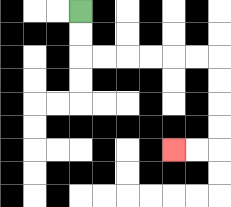{'start': '[3, 0]', 'end': '[7, 6]', 'path_directions': 'D,D,R,R,R,R,R,R,D,D,D,D,L,L', 'path_coordinates': '[[3, 0], [3, 1], [3, 2], [4, 2], [5, 2], [6, 2], [7, 2], [8, 2], [9, 2], [9, 3], [9, 4], [9, 5], [9, 6], [8, 6], [7, 6]]'}